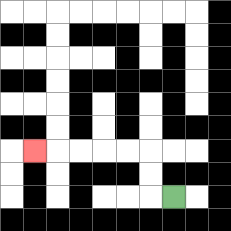{'start': '[7, 8]', 'end': '[1, 6]', 'path_directions': 'L,U,U,L,L,L,L,L', 'path_coordinates': '[[7, 8], [6, 8], [6, 7], [6, 6], [5, 6], [4, 6], [3, 6], [2, 6], [1, 6]]'}